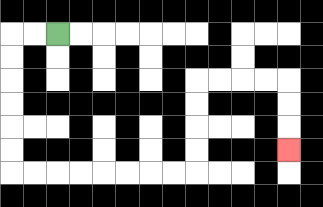{'start': '[2, 1]', 'end': '[12, 6]', 'path_directions': 'L,L,D,D,D,D,D,D,R,R,R,R,R,R,R,R,U,U,U,U,R,R,R,R,D,D,D', 'path_coordinates': '[[2, 1], [1, 1], [0, 1], [0, 2], [0, 3], [0, 4], [0, 5], [0, 6], [0, 7], [1, 7], [2, 7], [3, 7], [4, 7], [5, 7], [6, 7], [7, 7], [8, 7], [8, 6], [8, 5], [8, 4], [8, 3], [9, 3], [10, 3], [11, 3], [12, 3], [12, 4], [12, 5], [12, 6]]'}